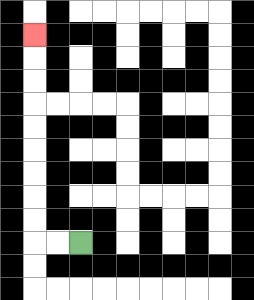{'start': '[3, 10]', 'end': '[1, 1]', 'path_directions': 'L,L,U,U,U,U,U,U,U,U,U', 'path_coordinates': '[[3, 10], [2, 10], [1, 10], [1, 9], [1, 8], [1, 7], [1, 6], [1, 5], [1, 4], [1, 3], [1, 2], [1, 1]]'}